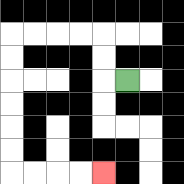{'start': '[5, 3]', 'end': '[4, 7]', 'path_directions': 'L,U,U,L,L,L,L,D,D,D,D,D,D,R,R,R,R', 'path_coordinates': '[[5, 3], [4, 3], [4, 2], [4, 1], [3, 1], [2, 1], [1, 1], [0, 1], [0, 2], [0, 3], [0, 4], [0, 5], [0, 6], [0, 7], [1, 7], [2, 7], [3, 7], [4, 7]]'}